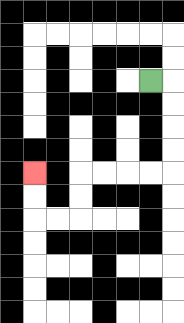{'start': '[6, 3]', 'end': '[1, 7]', 'path_directions': 'R,D,D,D,D,L,L,L,L,D,D,L,L,U,U', 'path_coordinates': '[[6, 3], [7, 3], [7, 4], [7, 5], [7, 6], [7, 7], [6, 7], [5, 7], [4, 7], [3, 7], [3, 8], [3, 9], [2, 9], [1, 9], [1, 8], [1, 7]]'}